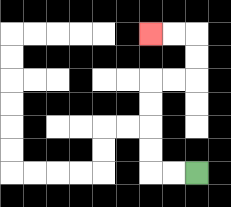{'start': '[8, 7]', 'end': '[6, 1]', 'path_directions': 'L,L,U,U,U,U,R,R,U,U,L,L', 'path_coordinates': '[[8, 7], [7, 7], [6, 7], [6, 6], [6, 5], [6, 4], [6, 3], [7, 3], [8, 3], [8, 2], [8, 1], [7, 1], [6, 1]]'}